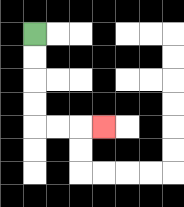{'start': '[1, 1]', 'end': '[4, 5]', 'path_directions': 'D,D,D,D,R,R,R', 'path_coordinates': '[[1, 1], [1, 2], [1, 3], [1, 4], [1, 5], [2, 5], [3, 5], [4, 5]]'}